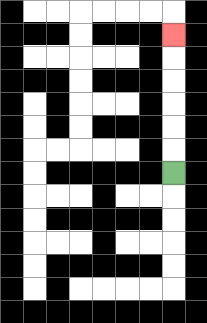{'start': '[7, 7]', 'end': '[7, 1]', 'path_directions': 'U,U,U,U,U,U', 'path_coordinates': '[[7, 7], [7, 6], [7, 5], [7, 4], [7, 3], [7, 2], [7, 1]]'}